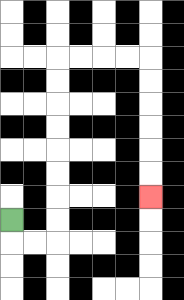{'start': '[0, 9]', 'end': '[6, 8]', 'path_directions': 'D,R,R,U,U,U,U,U,U,U,U,R,R,R,R,D,D,D,D,D,D', 'path_coordinates': '[[0, 9], [0, 10], [1, 10], [2, 10], [2, 9], [2, 8], [2, 7], [2, 6], [2, 5], [2, 4], [2, 3], [2, 2], [3, 2], [4, 2], [5, 2], [6, 2], [6, 3], [6, 4], [6, 5], [6, 6], [6, 7], [6, 8]]'}